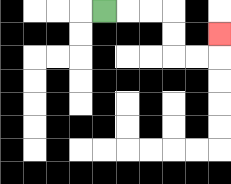{'start': '[4, 0]', 'end': '[9, 1]', 'path_directions': 'R,R,R,D,D,R,R,U', 'path_coordinates': '[[4, 0], [5, 0], [6, 0], [7, 0], [7, 1], [7, 2], [8, 2], [9, 2], [9, 1]]'}